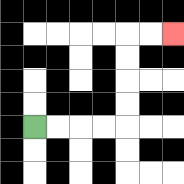{'start': '[1, 5]', 'end': '[7, 1]', 'path_directions': 'R,R,R,R,U,U,U,U,R,R', 'path_coordinates': '[[1, 5], [2, 5], [3, 5], [4, 5], [5, 5], [5, 4], [5, 3], [5, 2], [5, 1], [6, 1], [7, 1]]'}